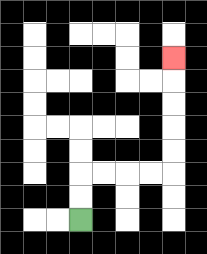{'start': '[3, 9]', 'end': '[7, 2]', 'path_directions': 'U,U,R,R,R,R,U,U,U,U,U', 'path_coordinates': '[[3, 9], [3, 8], [3, 7], [4, 7], [5, 7], [6, 7], [7, 7], [7, 6], [7, 5], [7, 4], [7, 3], [7, 2]]'}